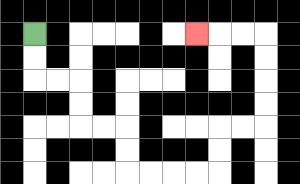{'start': '[1, 1]', 'end': '[8, 1]', 'path_directions': 'D,D,R,R,D,D,R,R,D,D,R,R,R,R,U,U,R,R,U,U,U,U,L,L,L', 'path_coordinates': '[[1, 1], [1, 2], [1, 3], [2, 3], [3, 3], [3, 4], [3, 5], [4, 5], [5, 5], [5, 6], [5, 7], [6, 7], [7, 7], [8, 7], [9, 7], [9, 6], [9, 5], [10, 5], [11, 5], [11, 4], [11, 3], [11, 2], [11, 1], [10, 1], [9, 1], [8, 1]]'}